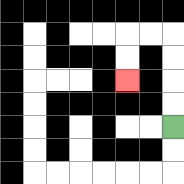{'start': '[7, 5]', 'end': '[5, 3]', 'path_directions': 'U,U,U,U,L,L,D,D', 'path_coordinates': '[[7, 5], [7, 4], [7, 3], [7, 2], [7, 1], [6, 1], [5, 1], [5, 2], [5, 3]]'}